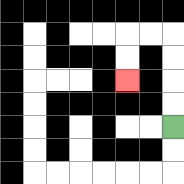{'start': '[7, 5]', 'end': '[5, 3]', 'path_directions': 'U,U,U,U,L,L,D,D', 'path_coordinates': '[[7, 5], [7, 4], [7, 3], [7, 2], [7, 1], [6, 1], [5, 1], [5, 2], [5, 3]]'}